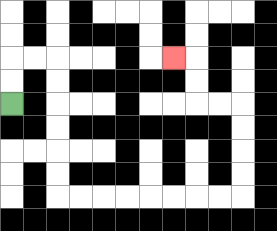{'start': '[0, 4]', 'end': '[7, 2]', 'path_directions': 'U,U,R,R,D,D,D,D,D,D,R,R,R,R,R,R,R,R,U,U,U,U,L,L,U,U,L', 'path_coordinates': '[[0, 4], [0, 3], [0, 2], [1, 2], [2, 2], [2, 3], [2, 4], [2, 5], [2, 6], [2, 7], [2, 8], [3, 8], [4, 8], [5, 8], [6, 8], [7, 8], [8, 8], [9, 8], [10, 8], [10, 7], [10, 6], [10, 5], [10, 4], [9, 4], [8, 4], [8, 3], [8, 2], [7, 2]]'}